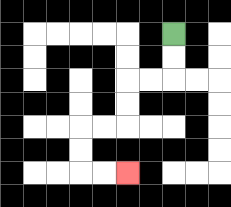{'start': '[7, 1]', 'end': '[5, 7]', 'path_directions': 'D,D,L,L,D,D,L,L,D,D,R,R', 'path_coordinates': '[[7, 1], [7, 2], [7, 3], [6, 3], [5, 3], [5, 4], [5, 5], [4, 5], [3, 5], [3, 6], [3, 7], [4, 7], [5, 7]]'}